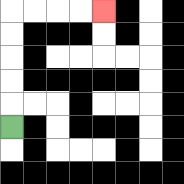{'start': '[0, 5]', 'end': '[4, 0]', 'path_directions': 'U,U,U,U,U,R,R,R,R', 'path_coordinates': '[[0, 5], [0, 4], [0, 3], [0, 2], [0, 1], [0, 0], [1, 0], [2, 0], [3, 0], [4, 0]]'}